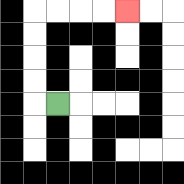{'start': '[2, 4]', 'end': '[5, 0]', 'path_directions': 'L,U,U,U,U,R,R,R,R', 'path_coordinates': '[[2, 4], [1, 4], [1, 3], [1, 2], [1, 1], [1, 0], [2, 0], [3, 0], [4, 0], [5, 0]]'}